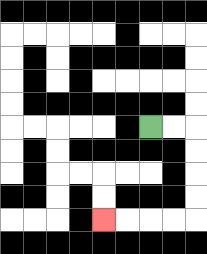{'start': '[6, 5]', 'end': '[4, 9]', 'path_directions': 'R,R,D,D,D,D,L,L,L,L', 'path_coordinates': '[[6, 5], [7, 5], [8, 5], [8, 6], [8, 7], [8, 8], [8, 9], [7, 9], [6, 9], [5, 9], [4, 9]]'}